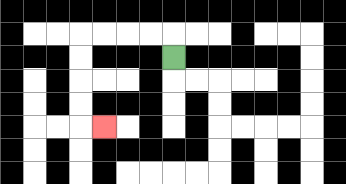{'start': '[7, 2]', 'end': '[4, 5]', 'path_directions': 'U,L,L,L,L,D,D,D,D,R', 'path_coordinates': '[[7, 2], [7, 1], [6, 1], [5, 1], [4, 1], [3, 1], [3, 2], [3, 3], [3, 4], [3, 5], [4, 5]]'}